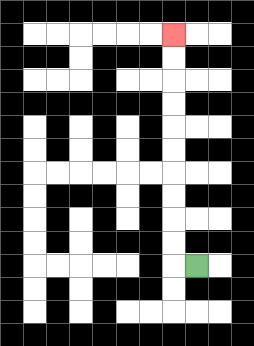{'start': '[8, 11]', 'end': '[7, 1]', 'path_directions': 'L,U,U,U,U,U,U,U,U,U,U', 'path_coordinates': '[[8, 11], [7, 11], [7, 10], [7, 9], [7, 8], [7, 7], [7, 6], [7, 5], [7, 4], [7, 3], [7, 2], [7, 1]]'}